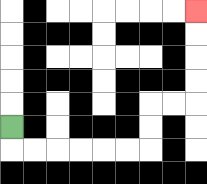{'start': '[0, 5]', 'end': '[8, 0]', 'path_directions': 'D,R,R,R,R,R,R,U,U,R,R,U,U,U,U', 'path_coordinates': '[[0, 5], [0, 6], [1, 6], [2, 6], [3, 6], [4, 6], [5, 6], [6, 6], [6, 5], [6, 4], [7, 4], [8, 4], [8, 3], [8, 2], [8, 1], [8, 0]]'}